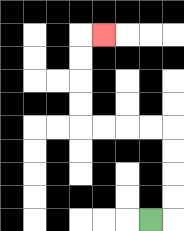{'start': '[6, 9]', 'end': '[4, 1]', 'path_directions': 'R,U,U,U,U,L,L,L,L,U,U,U,U,R', 'path_coordinates': '[[6, 9], [7, 9], [7, 8], [7, 7], [7, 6], [7, 5], [6, 5], [5, 5], [4, 5], [3, 5], [3, 4], [3, 3], [3, 2], [3, 1], [4, 1]]'}